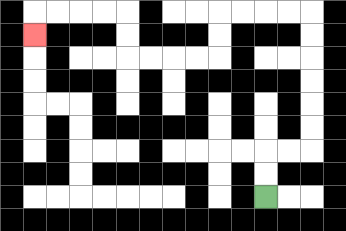{'start': '[11, 8]', 'end': '[1, 1]', 'path_directions': 'U,U,R,R,U,U,U,U,U,U,L,L,L,L,D,D,L,L,L,L,U,U,L,L,L,L,D', 'path_coordinates': '[[11, 8], [11, 7], [11, 6], [12, 6], [13, 6], [13, 5], [13, 4], [13, 3], [13, 2], [13, 1], [13, 0], [12, 0], [11, 0], [10, 0], [9, 0], [9, 1], [9, 2], [8, 2], [7, 2], [6, 2], [5, 2], [5, 1], [5, 0], [4, 0], [3, 0], [2, 0], [1, 0], [1, 1]]'}